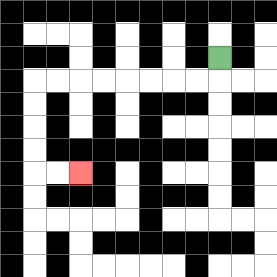{'start': '[9, 2]', 'end': '[3, 7]', 'path_directions': 'D,L,L,L,L,L,L,L,L,D,D,D,D,R,R', 'path_coordinates': '[[9, 2], [9, 3], [8, 3], [7, 3], [6, 3], [5, 3], [4, 3], [3, 3], [2, 3], [1, 3], [1, 4], [1, 5], [1, 6], [1, 7], [2, 7], [3, 7]]'}